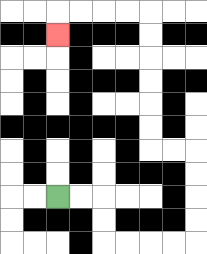{'start': '[2, 8]', 'end': '[2, 1]', 'path_directions': 'R,R,D,D,R,R,R,R,U,U,U,U,L,L,U,U,U,U,U,U,L,L,L,L,D', 'path_coordinates': '[[2, 8], [3, 8], [4, 8], [4, 9], [4, 10], [5, 10], [6, 10], [7, 10], [8, 10], [8, 9], [8, 8], [8, 7], [8, 6], [7, 6], [6, 6], [6, 5], [6, 4], [6, 3], [6, 2], [6, 1], [6, 0], [5, 0], [4, 0], [3, 0], [2, 0], [2, 1]]'}